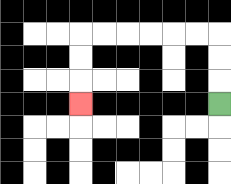{'start': '[9, 4]', 'end': '[3, 4]', 'path_directions': 'U,U,U,L,L,L,L,L,L,D,D,D', 'path_coordinates': '[[9, 4], [9, 3], [9, 2], [9, 1], [8, 1], [7, 1], [6, 1], [5, 1], [4, 1], [3, 1], [3, 2], [3, 3], [3, 4]]'}